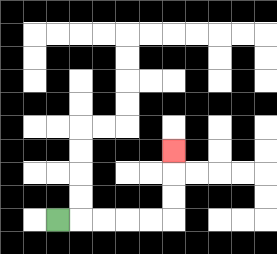{'start': '[2, 9]', 'end': '[7, 6]', 'path_directions': 'R,R,R,R,R,U,U,U', 'path_coordinates': '[[2, 9], [3, 9], [4, 9], [5, 9], [6, 9], [7, 9], [7, 8], [7, 7], [7, 6]]'}